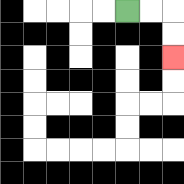{'start': '[5, 0]', 'end': '[7, 2]', 'path_directions': 'R,R,D,D', 'path_coordinates': '[[5, 0], [6, 0], [7, 0], [7, 1], [7, 2]]'}